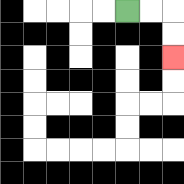{'start': '[5, 0]', 'end': '[7, 2]', 'path_directions': 'R,R,D,D', 'path_coordinates': '[[5, 0], [6, 0], [7, 0], [7, 1], [7, 2]]'}